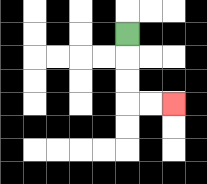{'start': '[5, 1]', 'end': '[7, 4]', 'path_directions': 'D,D,D,R,R', 'path_coordinates': '[[5, 1], [5, 2], [5, 3], [5, 4], [6, 4], [7, 4]]'}